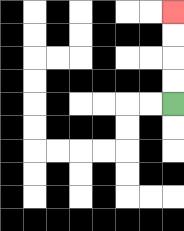{'start': '[7, 4]', 'end': '[7, 0]', 'path_directions': 'U,U,U,U', 'path_coordinates': '[[7, 4], [7, 3], [7, 2], [7, 1], [7, 0]]'}